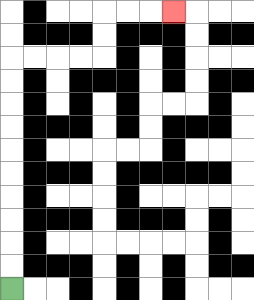{'start': '[0, 12]', 'end': '[7, 0]', 'path_directions': 'U,U,U,U,U,U,U,U,U,U,R,R,R,R,U,U,R,R,R', 'path_coordinates': '[[0, 12], [0, 11], [0, 10], [0, 9], [0, 8], [0, 7], [0, 6], [0, 5], [0, 4], [0, 3], [0, 2], [1, 2], [2, 2], [3, 2], [4, 2], [4, 1], [4, 0], [5, 0], [6, 0], [7, 0]]'}